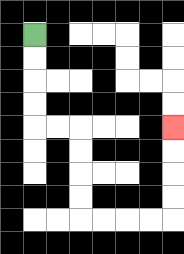{'start': '[1, 1]', 'end': '[7, 5]', 'path_directions': 'D,D,D,D,R,R,D,D,D,D,R,R,R,R,U,U,U,U', 'path_coordinates': '[[1, 1], [1, 2], [1, 3], [1, 4], [1, 5], [2, 5], [3, 5], [3, 6], [3, 7], [3, 8], [3, 9], [4, 9], [5, 9], [6, 9], [7, 9], [7, 8], [7, 7], [7, 6], [7, 5]]'}